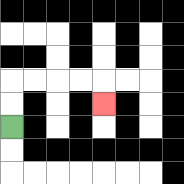{'start': '[0, 5]', 'end': '[4, 4]', 'path_directions': 'U,U,R,R,R,R,D', 'path_coordinates': '[[0, 5], [0, 4], [0, 3], [1, 3], [2, 3], [3, 3], [4, 3], [4, 4]]'}